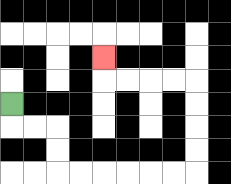{'start': '[0, 4]', 'end': '[4, 2]', 'path_directions': 'D,R,R,D,D,R,R,R,R,R,R,U,U,U,U,L,L,L,L,U', 'path_coordinates': '[[0, 4], [0, 5], [1, 5], [2, 5], [2, 6], [2, 7], [3, 7], [4, 7], [5, 7], [6, 7], [7, 7], [8, 7], [8, 6], [8, 5], [8, 4], [8, 3], [7, 3], [6, 3], [5, 3], [4, 3], [4, 2]]'}